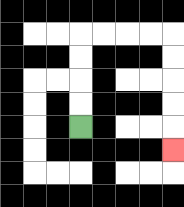{'start': '[3, 5]', 'end': '[7, 6]', 'path_directions': 'U,U,U,U,R,R,R,R,D,D,D,D,D', 'path_coordinates': '[[3, 5], [3, 4], [3, 3], [3, 2], [3, 1], [4, 1], [5, 1], [6, 1], [7, 1], [7, 2], [7, 3], [7, 4], [7, 5], [7, 6]]'}